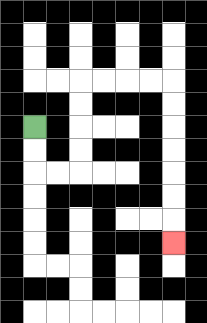{'start': '[1, 5]', 'end': '[7, 10]', 'path_directions': 'D,D,R,R,U,U,U,U,R,R,R,R,D,D,D,D,D,D,D', 'path_coordinates': '[[1, 5], [1, 6], [1, 7], [2, 7], [3, 7], [3, 6], [3, 5], [3, 4], [3, 3], [4, 3], [5, 3], [6, 3], [7, 3], [7, 4], [7, 5], [7, 6], [7, 7], [7, 8], [7, 9], [7, 10]]'}